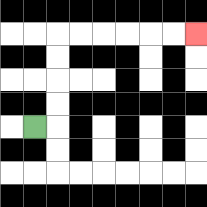{'start': '[1, 5]', 'end': '[8, 1]', 'path_directions': 'R,U,U,U,U,R,R,R,R,R,R', 'path_coordinates': '[[1, 5], [2, 5], [2, 4], [2, 3], [2, 2], [2, 1], [3, 1], [4, 1], [5, 1], [6, 1], [7, 1], [8, 1]]'}